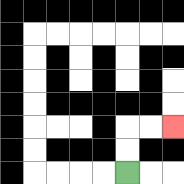{'start': '[5, 7]', 'end': '[7, 5]', 'path_directions': 'U,U,R,R', 'path_coordinates': '[[5, 7], [5, 6], [5, 5], [6, 5], [7, 5]]'}